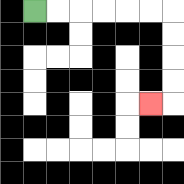{'start': '[1, 0]', 'end': '[6, 4]', 'path_directions': 'R,R,R,R,R,R,D,D,D,D,L', 'path_coordinates': '[[1, 0], [2, 0], [3, 0], [4, 0], [5, 0], [6, 0], [7, 0], [7, 1], [7, 2], [7, 3], [7, 4], [6, 4]]'}